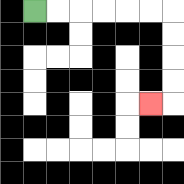{'start': '[1, 0]', 'end': '[6, 4]', 'path_directions': 'R,R,R,R,R,R,D,D,D,D,L', 'path_coordinates': '[[1, 0], [2, 0], [3, 0], [4, 0], [5, 0], [6, 0], [7, 0], [7, 1], [7, 2], [7, 3], [7, 4], [6, 4]]'}